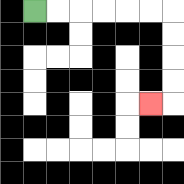{'start': '[1, 0]', 'end': '[6, 4]', 'path_directions': 'R,R,R,R,R,R,D,D,D,D,L', 'path_coordinates': '[[1, 0], [2, 0], [3, 0], [4, 0], [5, 0], [6, 0], [7, 0], [7, 1], [7, 2], [7, 3], [7, 4], [6, 4]]'}